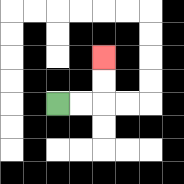{'start': '[2, 4]', 'end': '[4, 2]', 'path_directions': 'R,R,U,U', 'path_coordinates': '[[2, 4], [3, 4], [4, 4], [4, 3], [4, 2]]'}